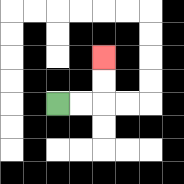{'start': '[2, 4]', 'end': '[4, 2]', 'path_directions': 'R,R,U,U', 'path_coordinates': '[[2, 4], [3, 4], [4, 4], [4, 3], [4, 2]]'}